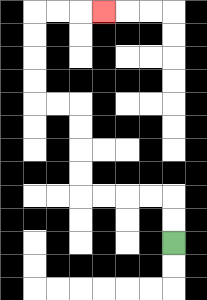{'start': '[7, 10]', 'end': '[4, 0]', 'path_directions': 'U,U,L,L,L,L,U,U,U,U,L,L,U,U,U,U,R,R,R', 'path_coordinates': '[[7, 10], [7, 9], [7, 8], [6, 8], [5, 8], [4, 8], [3, 8], [3, 7], [3, 6], [3, 5], [3, 4], [2, 4], [1, 4], [1, 3], [1, 2], [1, 1], [1, 0], [2, 0], [3, 0], [4, 0]]'}